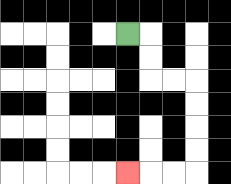{'start': '[5, 1]', 'end': '[5, 7]', 'path_directions': 'R,D,D,R,R,D,D,D,D,L,L,L', 'path_coordinates': '[[5, 1], [6, 1], [6, 2], [6, 3], [7, 3], [8, 3], [8, 4], [8, 5], [8, 6], [8, 7], [7, 7], [6, 7], [5, 7]]'}